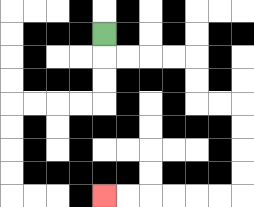{'start': '[4, 1]', 'end': '[4, 8]', 'path_directions': 'D,R,R,R,R,D,D,R,R,D,D,D,D,L,L,L,L,L,L', 'path_coordinates': '[[4, 1], [4, 2], [5, 2], [6, 2], [7, 2], [8, 2], [8, 3], [8, 4], [9, 4], [10, 4], [10, 5], [10, 6], [10, 7], [10, 8], [9, 8], [8, 8], [7, 8], [6, 8], [5, 8], [4, 8]]'}